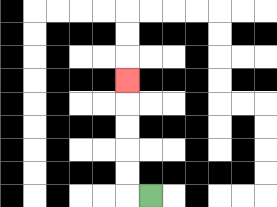{'start': '[6, 8]', 'end': '[5, 3]', 'path_directions': 'L,U,U,U,U,U', 'path_coordinates': '[[6, 8], [5, 8], [5, 7], [5, 6], [5, 5], [5, 4], [5, 3]]'}